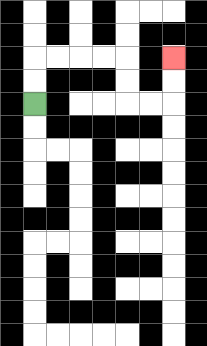{'start': '[1, 4]', 'end': '[7, 2]', 'path_directions': 'U,U,R,R,R,R,D,D,R,R,U,U', 'path_coordinates': '[[1, 4], [1, 3], [1, 2], [2, 2], [3, 2], [4, 2], [5, 2], [5, 3], [5, 4], [6, 4], [7, 4], [7, 3], [7, 2]]'}